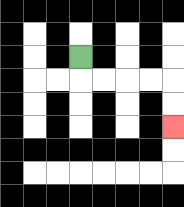{'start': '[3, 2]', 'end': '[7, 5]', 'path_directions': 'D,R,R,R,R,D,D', 'path_coordinates': '[[3, 2], [3, 3], [4, 3], [5, 3], [6, 3], [7, 3], [7, 4], [7, 5]]'}